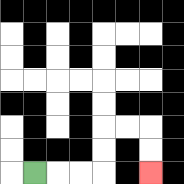{'start': '[1, 7]', 'end': '[6, 7]', 'path_directions': 'R,R,R,U,U,R,R,D,D', 'path_coordinates': '[[1, 7], [2, 7], [3, 7], [4, 7], [4, 6], [4, 5], [5, 5], [6, 5], [6, 6], [6, 7]]'}